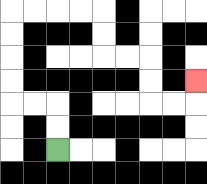{'start': '[2, 6]', 'end': '[8, 3]', 'path_directions': 'U,U,L,L,U,U,U,U,R,R,R,R,D,D,R,R,D,D,R,R,U', 'path_coordinates': '[[2, 6], [2, 5], [2, 4], [1, 4], [0, 4], [0, 3], [0, 2], [0, 1], [0, 0], [1, 0], [2, 0], [3, 0], [4, 0], [4, 1], [4, 2], [5, 2], [6, 2], [6, 3], [6, 4], [7, 4], [8, 4], [8, 3]]'}